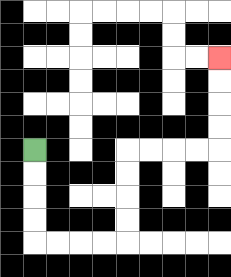{'start': '[1, 6]', 'end': '[9, 2]', 'path_directions': 'D,D,D,D,R,R,R,R,U,U,U,U,R,R,R,R,U,U,U,U', 'path_coordinates': '[[1, 6], [1, 7], [1, 8], [1, 9], [1, 10], [2, 10], [3, 10], [4, 10], [5, 10], [5, 9], [5, 8], [5, 7], [5, 6], [6, 6], [7, 6], [8, 6], [9, 6], [9, 5], [9, 4], [9, 3], [9, 2]]'}